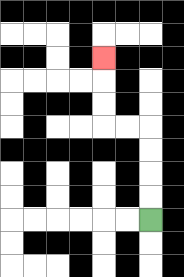{'start': '[6, 9]', 'end': '[4, 2]', 'path_directions': 'U,U,U,U,L,L,U,U,U', 'path_coordinates': '[[6, 9], [6, 8], [6, 7], [6, 6], [6, 5], [5, 5], [4, 5], [4, 4], [4, 3], [4, 2]]'}